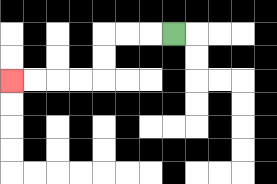{'start': '[7, 1]', 'end': '[0, 3]', 'path_directions': 'L,L,L,D,D,L,L,L,L', 'path_coordinates': '[[7, 1], [6, 1], [5, 1], [4, 1], [4, 2], [4, 3], [3, 3], [2, 3], [1, 3], [0, 3]]'}